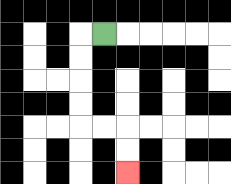{'start': '[4, 1]', 'end': '[5, 7]', 'path_directions': 'L,D,D,D,D,R,R,D,D', 'path_coordinates': '[[4, 1], [3, 1], [3, 2], [3, 3], [3, 4], [3, 5], [4, 5], [5, 5], [5, 6], [5, 7]]'}